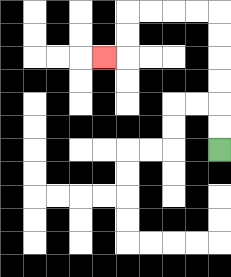{'start': '[9, 6]', 'end': '[4, 2]', 'path_directions': 'U,U,U,U,U,U,L,L,L,L,D,D,L', 'path_coordinates': '[[9, 6], [9, 5], [9, 4], [9, 3], [9, 2], [9, 1], [9, 0], [8, 0], [7, 0], [6, 0], [5, 0], [5, 1], [5, 2], [4, 2]]'}